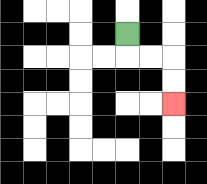{'start': '[5, 1]', 'end': '[7, 4]', 'path_directions': 'D,R,R,D,D', 'path_coordinates': '[[5, 1], [5, 2], [6, 2], [7, 2], [7, 3], [7, 4]]'}